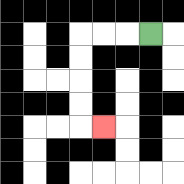{'start': '[6, 1]', 'end': '[4, 5]', 'path_directions': 'L,L,L,D,D,D,D,R', 'path_coordinates': '[[6, 1], [5, 1], [4, 1], [3, 1], [3, 2], [3, 3], [3, 4], [3, 5], [4, 5]]'}